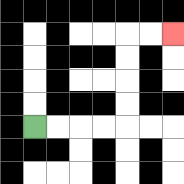{'start': '[1, 5]', 'end': '[7, 1]', 'path_directions': 'R,R,R,R,U,U,U,U,R,R', 'path_coordinates': '[[1, 5], [2, 5], [3, 5], [4, 5], [5, 5], [5, 4], [5, 3], [5, 2], [5, 1], [6, 1], [7, 1]]'}